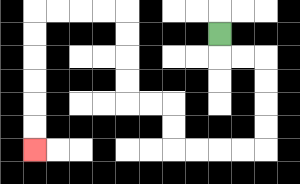{'start': '[9, 1]', 'end': '[1, 6]', 'path_directions': 'D,R,R,D,D,D,D,L,L,L,L,U,U,L,L,U,U,U,U,L,L,L,L,D,D,D,D,D,D', 'path_coordinates': '[[9, 1], [9, 2], [10, 2], [11, 2], [11, 3], [11, 4], [11, 5], [11, 6], [10, 6], [9, 6], [8, 6], [7, 6], [7, 5], [7, 4], [6, 4], [5, 4], [5, 3], [5, 2], [5, 1], [5, 0], [4, 0], [3, 0], [2, 0], [1, 0], [1, 1], [1, 2], [1, 3], [1, 4], [1, 5], [1, 6]]'}